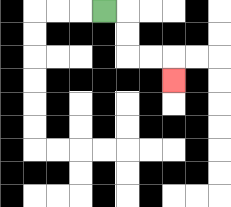{'start': '[4, 0]', 'end': '[7, 3]', 'path_directions': 'R,D,D,R,R,D', 'path_coordinates': '[[4, 0], [5, 0], [5, 1], [5, 2], [6, 2], [7, 2], [7, 3]]'}